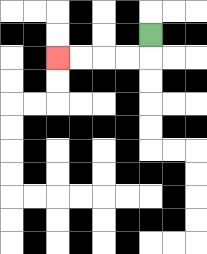{'start': '[6, 1]', 'end': '[2, 2]', 'path_directions': 'D,L,L,L,L', 'path_coordinates': '[[6, 1], [6, 2], [5, 2], [4, 2], [3, 2], [2, 2]]'}